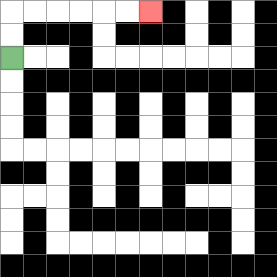{'start': '[0, 2]', 'end': '[6, 0]', 'path_directions': 'U,U,R,R,R,R,R,R', 'path_coordinates': '[[0, 2], [0, 1], [0, 0], [1, 0], [2, 0], [3, 0], [4, 0], [5, 0], [6, 0]]'}